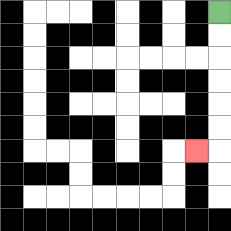{'start': '[9, 0]', 'end': '[8, 6]', 'path_directions': 'D,D,D,D,D,D,L', 'path_coordinates': '[[9, 0], [9, 1], [9, 2], [9, 3], [9, 4], [9, 5], [9, 6], [8, 6]]'}